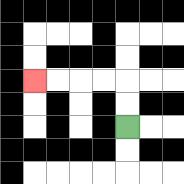{'start': '[5, 5]', 'end': '[1, 3]', 'path_directions': 'U,U,L,L,L,L', 'path_coordinates': '[[5, 5], [5, 4], [5, 3], [4, 3], [3, 3], [2, 3], [1, 3]]'}